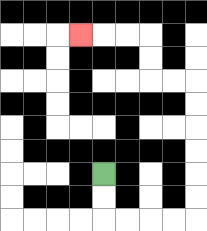{'start': '[4, 7]', 'end': '[3, 1]', 'path_directions': 'D,D,R,R,R,R,U,U,U,U,U,U,L,L,U,U,L,L,L', 'path_coordinates': '[[4, 7], [4, 8], [4, 9], [5, 9], [6, 9], [7, 9], [8, 9], [8, 8], [8, 7], [8, 6], [8, 5], [8, 4], [8, 3], [7, 3], [6, 3], [6, 2], [6, 1], [5, 1], [4, 1], [3, 1]]'}